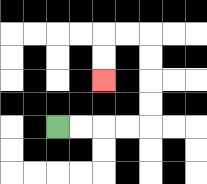{'start': '[2, 5]', 'end': '[4, 3]', 'path_directions': 'R,R,R,R,U,U,U,U,L,L,D,D', 'path_coordinates': '[[2, 5], [3, 5], [4, 5], [5, 5], [6, 5], [6, 4], [6, 3], [6, 2], [6, 1], [5, 1], [4, 1], [4, 2], [4, 3]]'}